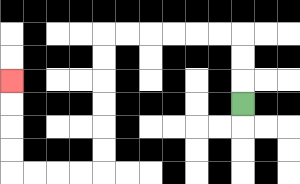{'start': '[10, 4]', 'end': '[0, 3]', 'path_directions': 'U,U,U,L,L,L,L,L,L,D,D,D,D,D,D,L,L,L,L,U,U,U,U', 'path_coordinates': '[[10, 4], [10, 3], [10, 2], [10, 1], [9, 1], [8, 1], [7, 1], [6, 1], [5, 1], [4, 1], [4, 2], [4, 3], [4, 4], [4, 5], [4, 6], [4, 7], [3, 7], [2, 7], [1, 7], [0, 7], [0, 6], [0, 5], [0, 4], [0, 3]]'}